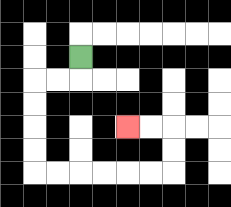{'start': '[3, 2]', 'end': '[5, 5]', 'path_directions': 'D,L,L,D,D,D,D,R,R,R,R,R,R,U,U,L,L', 'path_coordinates': '[[3, 2], [3, 3], [2, 3], [1, 3], [1, 4], [1, 5], [1, 6], [1, 7], [2, 7], [3, 7], [4, 7], [5, 7], [6, 7], [7, 7], [7, 6], [7, 5], [6, 5], [5, 5]]'}